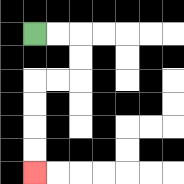{'start': '[1, 1]', 'end': '[1, 7]', 'path_directions': 'R,R,D,D,L,L,D,D,D,D', 'path_coordinates': '[[1, 1], [2, 1], [3, 1], [3, 2], [3, 3], [2, 3], [1, 3], [1, 4], [1, 5], [1, 6], [1, 7]]'}